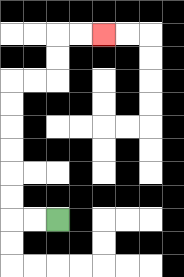{'start': '[2, 9]', 'end': '[4, 1]', 'path_directions': 'L,L,U,U,U,U,U,U,R,R,U,U,R,R', 'path_coordinates': '[[2, 9], [1, 9], [0, 9], [0, 8], [0, 7], [0, 6], [0, 5], [0, 4], [0, 3], [1, 3], [2, 3], [2, 2], [2, 1], [3, 1], [4, 1]]'}